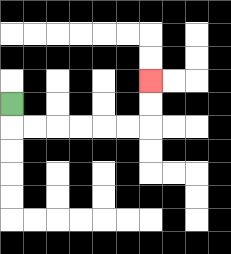{'start': '[0, 4]', 'end': '[6, 3]', 'path_directions': 'D,R,R,R,R,R,R,U,U', 'path_coordinates': '[[0, 4], [0, 5], [1, 5], [2, 5], [3, 5], [4, 5], [5, 5], [6, 5], [6, 4], [6, 3]]'}